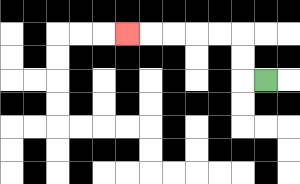{'start': '[11, 3]', 'end': '[5, 1]', 'path_directions': 'L,U,U,L,L,L,L,L', 'path_coordinates': '[[11, 3], [10, 3], [10, 2], [10, 1], [9, 1], [8, 1], [7, 1], [6, 1], [5, 1]]'}